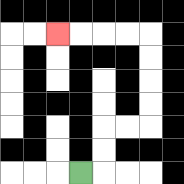{'start': '[3, 7]', 'end': '[2, 1]', 'path_directions': 'R,U,U,R,R,U,U,U,U,L,L,L,L', 'path_coordinates': '[[3, 7], [4, 7], [4, 6], [4, 5], [5, 5], [6, 5], [6, 4], [6, 3], [6, 2], [6, 1], [5, 1], [4, 1], [3, 1], [2, 1]]'}